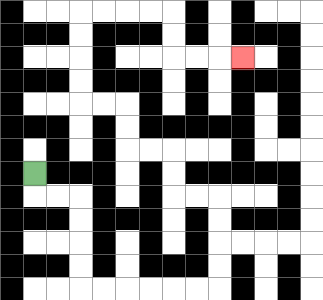{'start': '[1, 7]', 'end': '[10, 2]', 'path_directions': 'D,R,R,D,D,D,D,R,R,R,R,R,R,U,U,U,U,L,L,U,U,L,L,U,U,L,L,U,U,U,U,R,R,R,R,D,D,R,R,R', 'path_coordinates': '[[1, 7], [1, 8], [2, 8], [3, 8], [3, 9], [3, 10], [3, 11], [3, 12], [4, 12], [5, 12], [6, 12], [7, 12], [8, 12], [9, 12], [9, 11], [9, 10], [9, 9], [9, 8], [8, 8], [7, 8], [7, 7], [7, 6], [6, 6], [5, 6], [5, 5], [5, 4], [4, 4], [3, 4], [3, 3], [3, 2], [3, 1], [3, 0], [4, 0], [5, 0], [6, 0], [7, 0], [7, 1], [7, 2], [8, 2], [9, 2], [10, 2]]'}